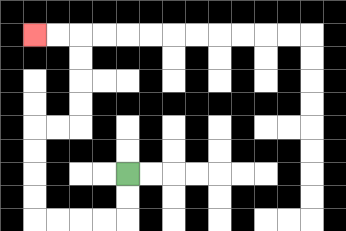{'start': '[5, 7]', 'end': '[1, 1]', 'path_directions': 'D,D,L,L,L,L,U,U,U,U,R,R,U,U,U,U,L,L', 'path_coordinates': '[[5, 7], [5, 8], [5, 9], [4, 9], [3, 9], [2, 9], [1, 9], [1, 8], [1, 7], [1, 6], [1, 5], [2, 5], [3, 5], [3, 4], [3, 3], [3, 2], [3, 1], [2, 1], [1, 1]]'}